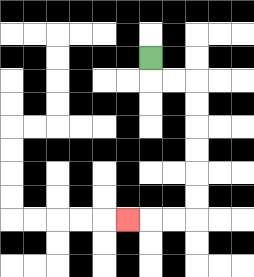{'start': '[6, 2]', 'end': '[5, 9]', 'path_directions': 'D,R,R,D,D,D,D,D,D,L,L,L', 'path_coordinates': '[[6, 2], [6, 3], [7, 3], [8, 3], [8, 4], [8, 5], [8, 6], [8, 7], [8, 8], [8, 9], [7, 9], [6, 9], [5, 9]]'}